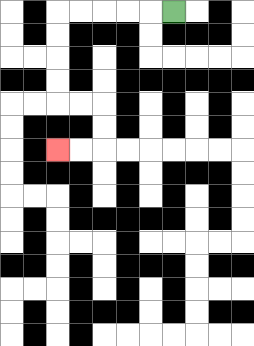{'start': '[7, 0]', 'end': '[2, 6]', 'path_directions': 'L,L,L,L,L,D,D,D,D,R,R,D,D,L,L', 'path_coordinates': '[[7, 0], [6, 0], [5, 0], [4, 0], [3, 0], [2, 0], [2, 1], [2, 2], [2, 3], [2, 4], [3, 4], [4, 4], [4, 5], [4, 6], [3, 6], [2, 6]]'}